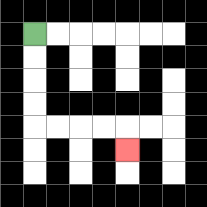{'start': '[1, 1]', 'end': '[5, 6]', 'path_directions': 'D,D,D,D,R,R,R,R,D', 'path_coordinates': '[[1, 1], [1, 2], [1, 3], [1, 4], [1, 5], [2, 5], [3, 5], [4, 5], [5, 5], [5, 6]]'}